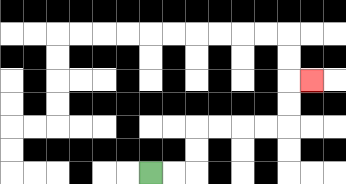{'start': '[6, 7]', 'end': '[13, 3]', 'path_directions': 'R,R,U,U,R,R,R,R,U,U,R', 'path_coordinates': '[[6, 7], [7, 7], [8, 7], [8, 6], [8, 5], [9, 5], [10, 5], [11, 5], [12, 5], [12, 4], [12, 3], [13, 3]]'}